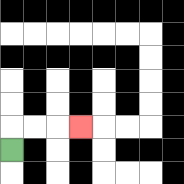{'start': '[0, 6]', 'end': '[3, 5]', 'path_directions': 'U,R,R,R', 'path_coordinates': '[[0, 6], [0, 5], [1, 5], [2, 5], [3, 5]]'}